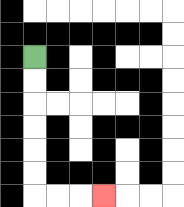{'start': '[1, 2]', 'end': '[4, 8]', 'path_directions': 'D,D,D,D,D,D,R,R,R', 'path_coordinates': '[[1, 2], [1, 3], [1, 4], [1, 5], [1, 6], [1, 7], [1, 8], [2, 8], [3, 8], [4, 8]]'}